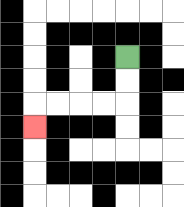{'start': '[5, 2]', 'end': '[1, 5]', 'path_directions': 'D,D,L,L,L,L,D', 'path_coordinates': '[[5, 2], [5, 3], [5, 4], [4, 4], [3, 4], [2, 4], [1, 4], [1, 5]]'}